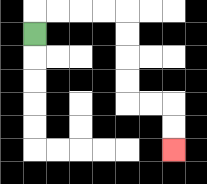{'start': '[1, 1]', 'end': '[7, 6]', 'path_directions': 'U,R,R,R,R,D,D,D,D,R,R,D,D', 'path_coordinates': '[[1, 1], [1, 0], [2, 0], [3, 0], [4, 0], [5, 0], [5, 1], [5, 2], [5, 3], [5, 4], [6, 4], [7, 4], [7, 5], [7, 6]]'}